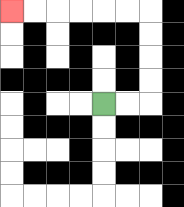{'start': '[4, 4]', 'end': '[0, 0]', 'path_directions': 'R,R,U,U,U,U,L,L,L,L,L,L', 'path_coordinates': '[[4, 4], [5, 4], [6, 4], [6, 3], [6, 2], [6, 1], [6, 0], [5, 0], [4, 0], [3, 0], [2, 0], [1, 0], [0, 0]]'}